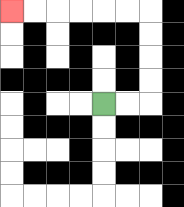{'start': '[4, 4]', 'end': '[0, 0]', 'path_directions': 'R,R,U,U,U,U,L,L,L,L,L,L', 'path_coordinates': '[[4, 4], [5, 4], [6, 4], [6, 3], [6, 2], [6, 1], [6, 0], [5, 0], [4, 0], [3, 0], [2, 0], [1, 0], [0, 0]]'}